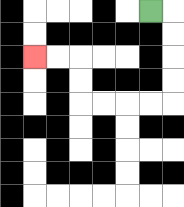{'start': '[6, 0]', 'end': '[1, 2]', 'path_directions': 'R,D,D,D,D,L,L,L,L,U,U,L,L', 'path_coordinates': '[[6, 0], [7, 0], [7, 1], [7, 2], [7, 3], [7, 4], [6, 4], [5, 4], [4, 4], [3, 4], [3, 3], [3, 2], [2, 2], [1, 2]]'}